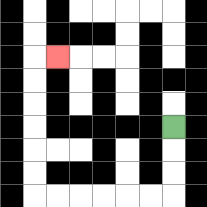{'start': '[7, 5]', 'end': '[2, 2]', 'path_directions': 'D,D,D,L,L,L,L,L,L,U,U,U,U,U,U,R', 'path_coordinates': '[[7, 5], [7, 6], [7, 7], [7, 8], [6, 8], [5, 8], [4, 8], [3, 8], [2, 8], [1, 8], [1, 7], [1, 6], [1, 5], [1, 4], [1, 3], [1, 2], [2, 2]]'}